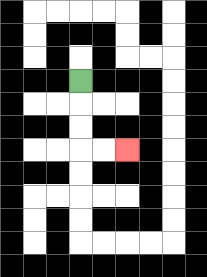{'start': '[3, 3]', 'end': '[5, 6]', 'path_directions': 'D,D,D,R,R', 'path_coordinates': '[[3, 3], [3, 4], [3, 5], [3, 6], [4, 6], [5, 6]]'}